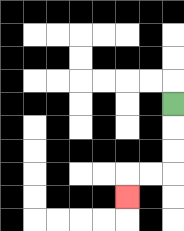{'start': '[7, 4]', 'end': '[5, 8]', 'path_directions': 'D,D,D,L,L,D', 'path_coordinates': '[[7, 4], [7, 5], [7, 6], [7, 7], [6, 7], [5, 7], [5, 8]]'}